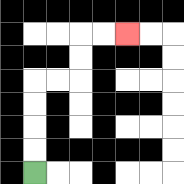{'start': '[1, 7]', 'end': '[5, 1]', 'path_directions': 'U,U,U,U,R,R,U,U,R,R', 'path_coordinates': '[[1, 7], [1, 6], [1, 5], [1, 4], [1, 3], [2, 3], [3, 3], [3, 2], [3, 1], [4, 1], [5, 1]]'}